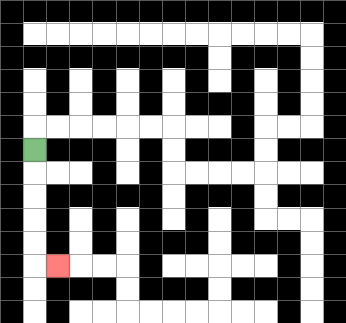{'start': '[1, 6]', 'end': '[2, 11]', 'path_directions': 'D,D,D,D,D,R', 'path_coordinates': '[[1, 6], [1, 7], [1, 8], [1, 9], [1, 10], [1, 11], [2, 11]]'}